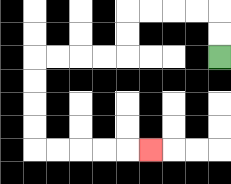{'start': '[9, 2]', 'end': '[6, 6]', 'path_directions': 'U,U,L,L,L,L,D,D,L,L,L,L,D,D,D,D,R,R,R,R,R', 'path_coordinates': '[[9, 2], [9, 1], [9, 0], [8, 0], [7, 0], [6, 0], [5, 0], [5, 1], [5, 2], [4, 2], [3, 2], [2, 2], [1, 2], [1, 3], [1, 4], [1, 5], [1, 6], [2, 6], [3, 6], [4, 6], [5, 6], [6, 6]]'}